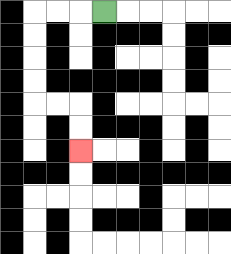{'start': '[4, 0]', 'end': '[3, 6]', 'path_directions': 'L,L,L,D,D,D,D,R,R,D,D', 'path_coordinates': '[[4, 0], [3, 0], [2, 0], [1, 0], [1, 1], [1, 2], [1, 3], [1, 4], [2, 4], [3, 4], [3, 5], [3, 6]]'}